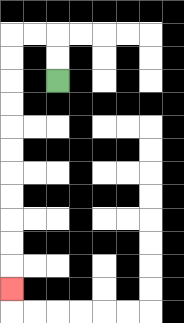{'start': '[2, 3]', 'end': '[0, 12]', 'path_directions': 'U,U,L,L,D,D,D,D,D,D,D,D,D,D,D', 'path_coordinates': '[[2, 3], [2, 2], [2, 1], [1, 1], [0, 1], [0, 2], [0, 3], [0, 4], [0, 5], [0, 6], [0, 7], [0, 8], [0, 9], [0, 10], [0, 11], [0, 12]]'}